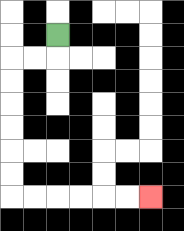{'start': '[2, 1]', 'end': '[6, 8]', 'path_directions': 'D,L,L,D,D,D,D,D,D,R,R,R,R,R,R', 'path_coordinates': '[[2, 1], [2, 2], [1, 2], [0, 2], [0, 3], [0, 4], [0, 5], [0, 6], [0, 7], [0, 8], [1, 8], [2, 8], [3, 8], [4, 8], [5, 8], [6, 8]]'}